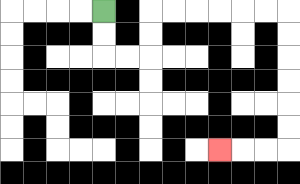{'start': '[4, 0]', 'end': '[9, 6]', 'path_directions': 'D,D,R,R,U,U,R,R,R,R,R,R,D,D,D,D,D,D,L,L,L', 'path_coordinates': '[[4, 0], [4, 1], [4, 2], [5, 2], [6, 2], [6, 1], [6, 0], [7, 0], [8, 0], [9, 0], [10, 0], [11, 0], [12, 0], [12, 1], [12, 2], [12, 3], [12, 4], [12, 5], [12, 6], [11, 6], [10, 6], [9, 6]]'}